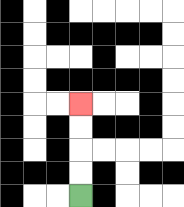{'start': '[3, 8]', 'end': '[3, 4]', 'path_directions': 'U,U,U,U', 'path_coordinates': '[[3, 8], [3, 7], [3, 6], [3, 5], [3, 4]]'}